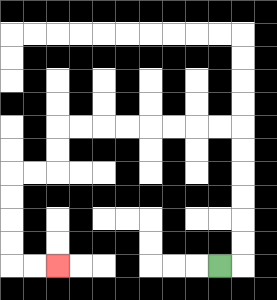{'start': '[9, 11]', 'end': '[2, 11]', 'path_directions': 'R,U,U,U,U,U,U,L,L,L,L,L,L,L,L,D,D,L,L,D,D,D,D,R,R', 'path_coordinates': '[[9, 11], [10, 11], [10, 10], [10, 9], [10, 8], [10, 7], [10, 6], [10, 5], [9, 5], [8, 5], [7, 5], [6, 5], [5, 5], [4, 5], [3, 5], [2, 5], [2, 6], [2, 7], [1, 7], [0, 7], [0, 8], [0, 9], [0, 10], [0, 11], [1, 11], [2, 11]]'}